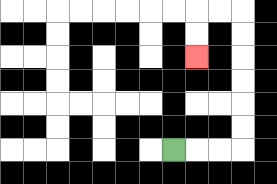{'start': '[7, 6]', 'end': '[8, 2]', 'path_directions': 'R,R,R,U,U,U,U,U,U,L,L,D,D', 'path_coordinates': '[[7, 6], [8, 6], [9, 6], [10, 6], [10, 5], [10, 4], [10, 3], [10, 2], [10, 1], [10, 0], [9, 0], [8, 0], [8, 1], [8, 2]]'}